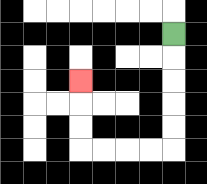{'start': '[7, 1]', 'end': '[3, 3]', 'path_directions': 'D,D,D,D,D,L,L,L,L,U,U,U', 'path_coordinates': '[[7, 1], [7, 2], [7, 3], [7, 4], [7, 5], [7, 6], [6, 6], [5, 6], [4, 6], [3, 6], [3, 5], [3, 4], [3, 3]]'}